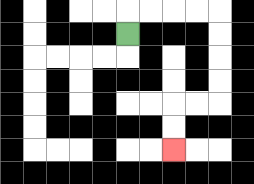{'start': '[5, 1]', 'end': '[7, 6]', 'path_directions': 'U,R,R,R,R,D,D,D,D,L,L,D,D', 'path_coordinates': '[[5, 1], [5, 0], [6, 0], [7, 0], [8, 0], [9, 0], [9, 1], [9, 2], [9, 3], [9, 4], [8, 4], [7, 4], [7, 5], [7, 6]]'}